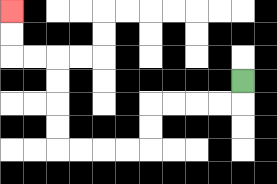{'start': '[10, 3]', 'end': '[0, 0]', 'path_directions': 'D,L,L,L,L,D,D,L,L,L,L,U,U,U,U,L,L,U,U', 'path_coordinates': '[[10, 3], [10, 4], [9, 4], [8, 4], [7, 4], [6, 4], [6, 5], [6, 6], [5, 6], [4, 6], [3, 6], [2, 6], [2, 5], [2, 4], [2, 3], [2, 2], [1, 2], [0, 2], [0, 1], [0, 0]]'}